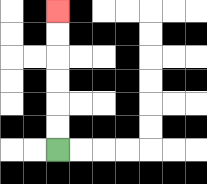{'start': '[2, 6]', 'end': '[2, 0]', 'path_directions': 'U,U,U,U,U,U', 'path_coordinates': '[[2, 6], [2, 5], [2, 4], [2, 3], [2, 2], [2, 1], [2, 0]]'}